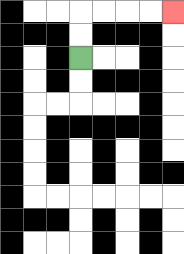{'start': '[3, 2]', 'end': '[7, 0]', 'path_directions': 'U,U,R,R,R,R', 'path_coordinates': '[[3, 2], [3, 1], [3, 0], [4, 0], [5, 0], [6, 0], [7, 0]]'}